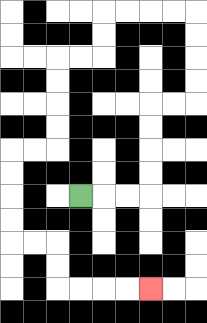{'start': '[3, 8]', 'end': '[6, 12]', 'path_directions': 'R,R,R,U,U,U,U,R,R,U,U,U,U,L,L,L,L,D,D,L,L,D,D,D,D,L,L,D,D,D,D,R,R,D,D,R,R,R,R', 'path_coordinates': '[[3, 8], [4, 8], [5, 8], [6, 8], [6, 7], [6, 6], [6, 5], [6, 4], [7, 4], [8, 4], [8, 3], [8, 2], [8, 1], [8, 0], [7, 0], [6, 0], [5, 0], [4, 0], [4, 1], [4, 2], [3, 2], [2, 2], [2, 3], [2, 4], [2, 5], [2, 6], [1, 6], [0, 6], [0, 7], [0, 8], [0, 9], [0, 10], [1, 10], [2, 10], [2, 11], [2, 12], [3, 12], [4, 12], [5, 12], [6, 12]]'}